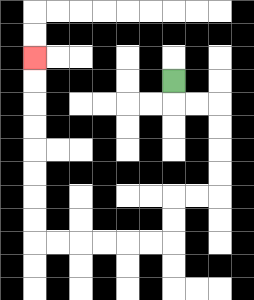{'start': '[7, 3]', 'end': '[1, 2]', 'path_directions': 'D,R,R,D,D,D,D,L,L,D,D,L,L,L,L,L,L,U,U,U,U,U,U,U,U', 'path_coordinates': '[[7, 3], [7, 4], [8, 4], [9, 4], [9, 5], [9, 6], [9, 7], [9, 8], [8, 8], [7, 8], [7, 9], [7, 10], [6, 10], [5, 10], [4, 10], [3, 10], [2, 10], [1, 10], [1, 9], [1, 8], [1, 7], [1, 6], [1, 5], [1, 4], [1, 3], [1, 2]]'}